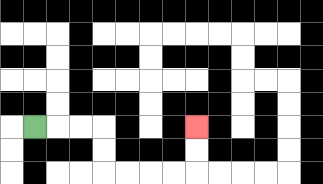{'start': '[1, 5]', 'end': '[8, 5]', 'path_directions': 'R,R,R,D,D,R,R,R,R,U,U', 'path_coordinates': '[[1, 5], [2, 5], [3, 5], [4, 5], [4, 6], [4, 7], [5, 7], [6, 7], [7, 7], [8, 7], [8, 6], [8, 5]]'}